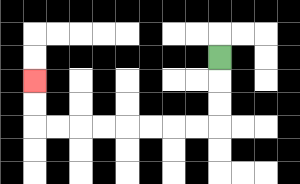{'start': '[9, 2]', 'end': '[1, 3]', 'path_directions': 'D,D,D,L,L,L,L,L,L,L,L,U,U', 'path_coordinates': '[[9, 2], [9, 3], [9, 4], [9, 5], [8, 5], [7, 5], [6, 5], [5, 5], [4, 5], [3, 5], [2, 5], [1, 5], [1, 4], [1, 3]]'}